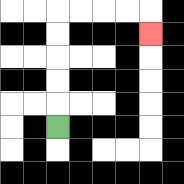{'start': '[2, 5]', 'end': '[6, 1]', 'path_directions': 'U,U,U,U,U,R,R,R,R,D', 'path_coordinates': '[[2, 5], [2, 4], [2, 3], [2, 2], [2, 1], [2, 0], [3, 0], [4, 0], [5, 0], [6, 0], [6, 1]]'}